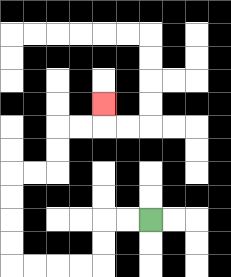{'start': '[6, 9]', 'end': '[4, 4]', 'path_directions': 'L,L,D,D,L,L,L,L,U,U,U,U,R,R,U,U,R,R,U', 'path_coordinates': '[[6, 9], [5, 9], [4, 9], [4, 10], [4, 11], [3, 11], [2, 11], [1, 11], [0, 11], [0, 10], [0, 9], [0, 8], [0, 7], [1, 7], [2, 7], [2, 6], [2, 5], [3, 5], [4, 5], [4, 4]]'}